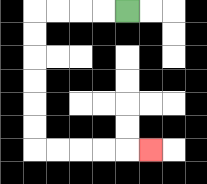{'start': '[5, 0]', 'end': '[6, 6]', 'path_directions': 'L,L,L,L,D,D,D,D,D,D,R,R,R,R,R', 'path_coordinates': '[[5, 0], [4, 0], [3, 0], [2, 0], [1, 0], [1, 1], [1, 2], [1, 3], [1, 4], [1, 5], [1, 6], [2, 6], [3, 6], [4, 6], [5, 6], [6, 6]]'}